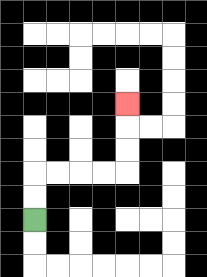{'start': '[1, 9]', 'end': '[5, 4]', 'path_directions': 'U,U,R,R,R,R,U,U,U', 'path_coordinates': '[[1, 9], [1, 8], [1, 7], [2, 7], [3, 7], [4, 7], [5, 7], [5, 6], [5, 5], [5, 4]]'}